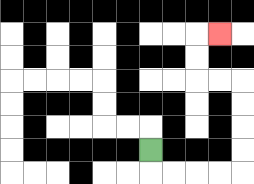{'start': '[6, 6]', 'end': '[9, 1]', 'path_directions': 'D,R,R,R,R,U,U,U,U,L,L,U,U,R', 'path_coordinates': '[[6, 6], [6, 7], [7, 7], [8, 7], [9, 7], [10, 7], [10, 6], [10, 5], [10, 4], [10, 3], [9, 3], [8, 3], [8, 2], [8, 1], [9, 1]]'}